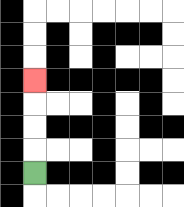{'start': '[1, 7]', 'end': '[1, 3]', 'path_directions': 'U,U,U,U', 'path_coordinates': '[[1, 7], [1, 6], [1, 5], [1, 4], [1, 3]]'}